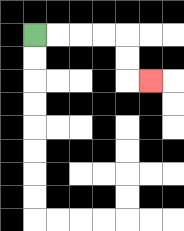{'start': '[1, 1]', 'end': '[6, 3]', 'path_directions': 'R,R,R,R,D,D,R', 'path_coordinates': '[[1, 1], [2, 1], [3, 1], [4, 1], [5, 1], [5, 2], [5, 3], [6, 3]]'}